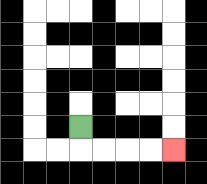{'start': '[3, 5]', 'end': '[7, 6]', 'path_directions': 'D,R,R,R,R', 'path_coordinates': '[[3, 5], [3, 6], [4, 6], [5, 6], [6, 6], [7, 6]]'}